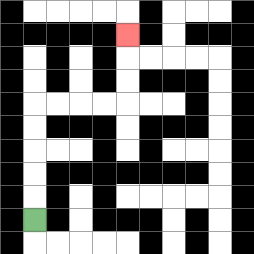{'start': '[1, 9]', 'end': '[5, 1]', 'path_directions': 'U,U,U,U,U,R,R,R,R,U,U,U', 'path_coordinates': '[[1, 9], [1, 8], [1, 7], [1, 6], [1, 5], [1, 4], [2, 4], [3, 4], [4, 4], [5, 4], [5, 3], [5, 2], [5, 1]]'}